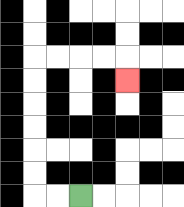{'start': '[3, 8]', 'end': '[5, 3]', 'path_directions': 'L,L,U,U,U,U,U,U,R,R,R,R,D', 'path_coordinates': '[[3, 8], [2, 8], [1, 8], [1, 7], [1, 6], [1, 5], [1, 4], [1, 3], [1, 2], [2, 2], [3, 2], [4, 2], [5, 2], [5, 3]]'}